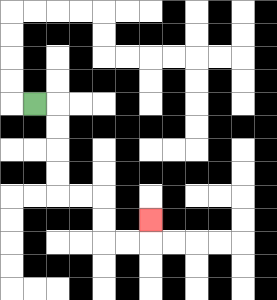{'start': '[1, 4]', 'end': '[6, 9]', 'path_directions': 'R,D,D,D,D,R,R,D,D,R,R,U', 'path_coordinates': '[[1, 4], [2, 4], [2, 5], [2, 6], [2, 7], [2, 8], [3, 8], [4, 8], [4, 9], [4, 10], [5, 10], [6, 10], [6, 9]]'}